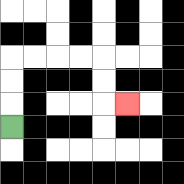{'start': '[0, 5]', 'end': '[5, 4]', 'path_directions': 'U,U,U,R,R,R,R,D,D,R', 'path_coordinates': '[[0, 5], [0, 4], [0, 3], [0, 2], [1, 2], [2, 2], [3, 2], [4, 2], [4, 3], [4, 4], [5, 4]]'}